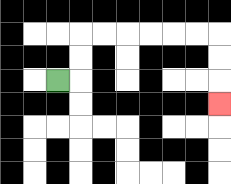{'start': '[2, 3]', 'end': '[9, 4]', 'path_directions': 'R,U,U,R,R,R,R,R,R,D,D,D', 'path_coordinates': '[[2, 3], [3, 3], [3, 2], [3, 1], [4, 1], [5, 1], [6, 1], [7, 1], [8, 1], [9, 1], [9, 2], [9, 3], [9, 4]]'}